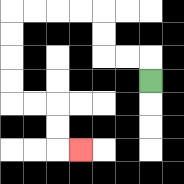{'start': '[6, 3]', 'end': '[3, 6]', 'path_directions': 'U,L,L,U,U,L,L,L,L,D,D,D,D,R,R,D,D,R', 'path_coordinates': '[[6, 3], [6, 2], [5, 2], [4, 2], [4, 1], [4, 0], [3, 0], [2, 0], [1, 0], [0, 0], [0, 1], [0, 2], [0, 3], [0, 4], [1, 4], [2, 4], [2, 5], [2, 6], [3, 6]]'}